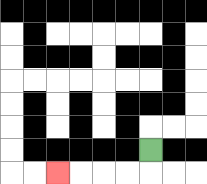{'start': '[6, 6]', 'end': '[2, 7]', 'path_directions': 'D,L,L,L,L', 'path_coordinates': '[[6, 6], [6, 7], [5, 7], [4, 7], [3, 7], [2, 7]]'}